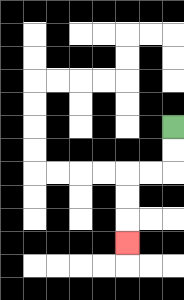{'start': '[7, 5]', 'end': '[5, 10]', 'path_directions': 'D,D,L,L,D,D,D', 'path_coordinates': '[[7, 5], [7, 6], [7, 7], [6, 7], [5, 7], [5, 8], [5, 9], [5, 10]]'}